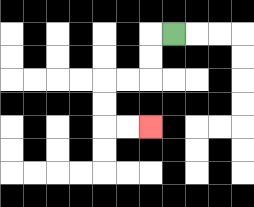{'start': '[7, 1]', 'end': '[6, 5]', 'path_directions': 'L,D,D,L,L,D,D,R,R', 'path_coordinates': '[[7, 1], [6, 1], [6, 2], [6, 3], [5, 3], [4, 3], [4, 4], [4, 5], [5, 5], [6, 5]]'}